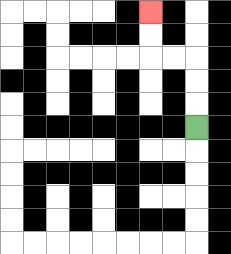{'start': '[8, 5]', 'end': '[6, 0]', 'path_directions': 'U,U,U,L,L,U,U', 'path_coordinates': '[[8, 5], [8, 4], [8, 3], [8, 2], [7, 2], [6, 2], [6, 1], [6, 0]]'}